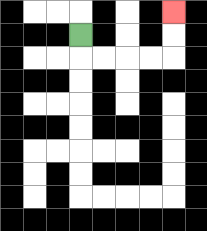{'start': '[3, 1]', 'end': '[7, 0]', 'path_directions': 'D,R,R,R,R,U,U', 'path_coordinates': '[[3, 1], [3, 2], [4, 2], [5, 2], [6, 2], [7, 2], [7, 1], [7, 0]]'}